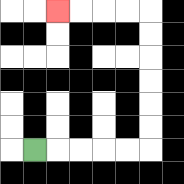{'start': '[1, 6]', 'end': '[2, 0]', 'path_directions': 'R,R,R,R,R,U,U,U,U,U,U,L,L,L,L', 'path_coordinates': '[[1, 6], [2, 6], [3, 6], [4, 6], [5, 6], [6, 6], [6, 5], [6, 4], [6, 3], [6, 2], [6, 1], [6, 0], [5, 0], [4, 0], [3, 0], [2, 0]]'}